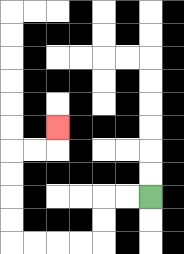{'start': '[6, 8]', 'end': '[2, 5]', 'path_directions': 'L,L,D,D,L,L,L,L,U,U,U,U,R,R,U', 'path_coordinates': '[[6, 8], [5, 8], [4, 8], [4, 9], [4, 10], [3, 10], [2, 10], [1, 10], [0, 10], [0, 9], [0, 8], [0, 7], [0, 6], [1, 6], [2, 6], [2, 5]]'}